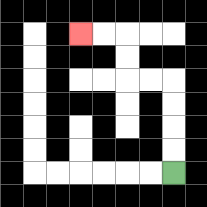{'start': '[7, 7]', 'end': '[3, 1]', 'path_directions': 'U,U,U,U,L,L,U,U,L,L', 'path_coordinates': '[[7, 7], [7, 6], [7, 5], [7, 4], [7, 3], [6, 3], [5, 3], [5, 2], [5, 1], [4, 1], [3, 1]]'}